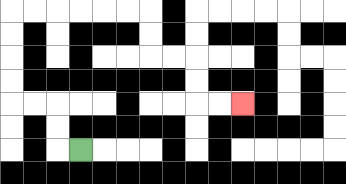{'start': '[3, 6]', 'end': '[10, 4]', 'path_directions': 'L,U,U,L,L,U,U,U,U,R,R,R,R,R,R,D,D,R,R,D,D,R,R', 'path_coordinates': '[[3, 6], [2, 6], [2, 5], [2, 4], [1, 4], [0, 4], [0, 3], [0, 2], [0, 1], [0, 0], [1, 0], [2, 0], [3, 0], [4, 0], [5, 0], [6, 0], [6, 1], [6, 2], [7, 2], [8, 2], [8, 3], [8, 4], [9, 4], [10, 4]]'}